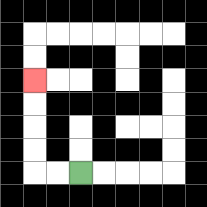{'start': '[3, 7]', 'end': '[1, 3]', 'path_directions': 'L,L,U,U,U,U', 'path_coordinates': '[[3, 7], [2, 7], [1, 7], [1, 6], [1, 5], [1, 4], [1, 3]]'}